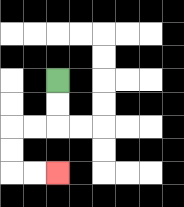{'start': '[2, 3]', 'end': '[2, 7]', 'path_directions': 'D,D,L,L,D,D,R,R', 'path_coordinates': '[[2, 3], [2, 4], [2, 5], [1, 5], [0, 5], [0, 6], [0, 7], [1, 7], [2, 7]]'}